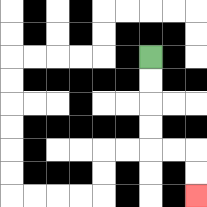{'start': '[6, 2]', 'end': '[8, 8]', 'path_directions': 'D,D,D,D,R,R,D,D', 'path_coordinates': '[[6, 2], [6, 3], [6, 4], [6, 5], [6, 6], [7, 6], [8, 6], [8, 7], [8, 8]]'}